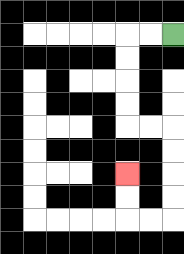{'start': '[7, 1]', 'end': '[5, 7]', 'path_directions': 'L,L,D,D,D,D,R,R,D,D,D,D,L,L,U,U', 'path_coordinates': '[[7, 1], [6, 1], [5, 1], [5, 2], [5, 3], [5, 4], [5, 5], [6, 5], [7, 5], [7, 6], [7, 7], [7, 8], [7, 9], [6, 9], [5, 9], [5, 8], [5, 7]]'}